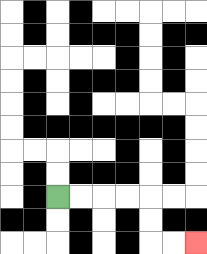{'start': '[2, 8]', 'end': '[8, 10]', 'path_directions': 'R,R,R,R,D,D,R,R', 'path_coordinates': '[[2, 8], [3, 8], [4, 8], [5, 8], [6, 8], [6, 9], [6, 10], [7, 10], [8, 10]]'}